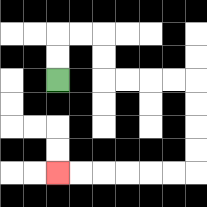{'start': '[2, 3]', 'end': '[2, 7]', 'path_directions': 'U,U,R,R,D,D,R,R,R,R,D,D,D,D,L,L,L,L,L,L', 'path_coordinates': '[[2, 3], [2, 2], [2, 1], [3, 1], [4, 1], [4, 2], [4, 3], [5, 3], [6, 3], [7, 3], [8, 3], [8, 4], [8, 5], [8, 6], [8, 7], [7, 7], [6, 7], [5, 7], [4, 7], [3, 7], [2, 7]]'}